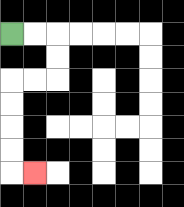{'start': '[0, 1]', 'end': '[1, 7]', 'path_directions': 'R,R,D,D,L,L,D,D,D,D,R', 'path_coordinates': '[[0, 1], [1, 1], [2, 1], [2, 2], [2, 3], [1, 3], [0, 3], [0, 4], [0, 5], [0, 6], [0, 7], [1, 7]]'}